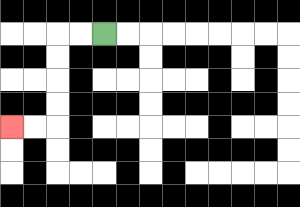{'start': '[4, 1]', 'end': '[0, 5]', 'path_directions': 'L,L,D,D,D,D,L,L', 'path_coordinates': '[[4, 1], [3, 1], [2, 1], [2, 2], [2, 3], [2, 4], [2, 5], [1, 5], [0, 5]]'}